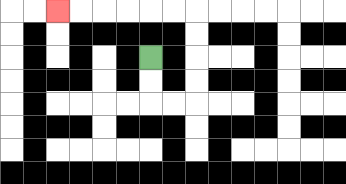{'start': '[6, 2]', 'end': '[2, 0]', 'path_directions': 'D,D,R,R,U,U,U,U,L,L,L,L,L,L', 'path_coordinates': '[[6, 2], [6, 3], [6, 4], [7, 4], [8, 4], [8, 3], [8, 2], [8, 1], [8, 0], [7, 0], [6, 0], [5, 0], [4, 0], [3, 0], [2, 0]]'}